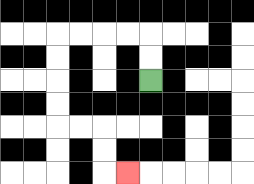{'start': '[6, 3]', 'end': '[5, 7]', 'path_directions': 'U,U,L,L,L,L,D,D,D,D,R,R,D,D,R', 'path_coordinates': '[[6, 3], [6, 2], [6, 1], [5, 1], [4, 1], [3, 1], [2, 1], [2, 2], [2, 3], [2, 4], [2, 5], [3, 5], [4, 5], [4, 6], [4, 7], [5, 7]]'}